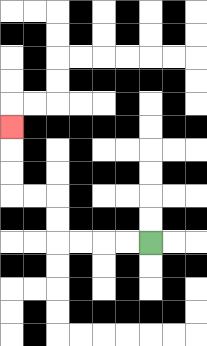{'start': '[6, 10]', 'end': '[0, 5]', 'path_directions': 'L,L,L,L,U,U,L,L,U,U,U', 'path_coordinates': '[[6, 10], [5, 10], [4, 10], [3, 10], [2, 10], [2, 9], [2, 8], [1, 8], [0, 8], [0, 7], [0, 6], [0, 5]]'}